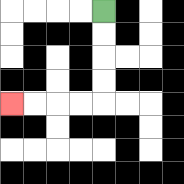{'start': '[4, 0]', 'end': '[0, 4]', 'path_directions': 'D,D,D,D,L,L,L,L', 'path_coordinates': '[[4, 0], [4, 1], [4, 2], [4, 3], [4, 4], [3, 4], [2, 4], [1, 4], [0, 4]]'}